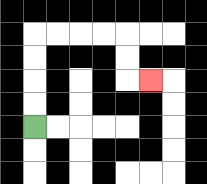{'start': '[1, 5]', 'end': '[6, 3]', 'path_directions': 'U,U,U,U,R,R,R,R,D,D,R', 'path_coordinates': '[[1, 5], [1, 4], [1, 3], [1, 2], [1, 1], [2, 1], [3, 1], [4, 1], [5, 1], [5, 2], [5, 3], [6, 3]]'}